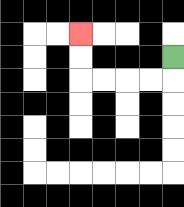{'start': '[7, 2]', 'end': '[3, 1]', 'path_directions': 'D,L,L,L,L,U,U', 'path_coordinates': '[[7, 2], [7, 3], [6, 3], [5, 3], [4, 3], [3, 3], [3, 2], [3, 1]]'}